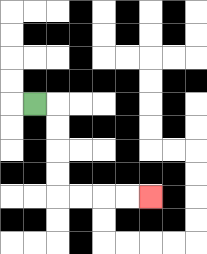{'start': '[1, 4]', 'end': '[6, 8]', 'path_directions': 'R,D,D,D,D,R,R,R,R', 'path_coordinates': '[[1, 4], [2, 4], [2, 5], [2, 6], [2, 7], [2, 8], [3, 8], [4, 8], [5, 8], [6, 8]]'}